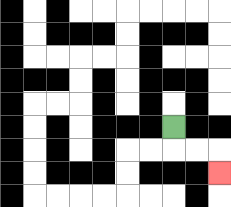{'start': '[7, 5]', 'end': '[9, 7]', 'path_directions': 'D,R,R,D', 'path_coordinates': '[[7, 5], [7, 6], [8, 6], [9, 6], [9, 7]]'}